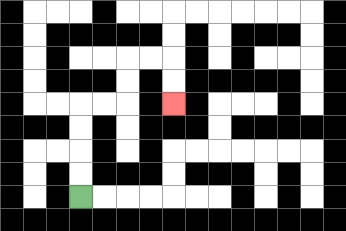{'start': '[3, 8]', 'end': '[7, 4]', 'path_directions': 'U,U,U,U,R,R,U,U,R,R,D,D', 'path_coordinates': '[[3, 8], [3, 7], [3, 6], [3, 5], [3, 4], [4, 4], [5, 4], [5, 3], [5, 2], [6, 2], [7, 2], [7, 3], [7, 4]]'}